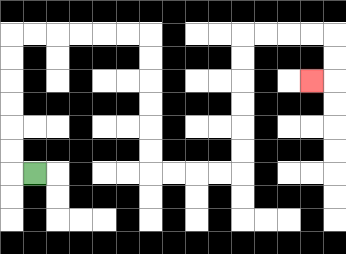{'start': '[1, 7]', 'end': '[13, 3]', 'path_directions': 'L,U,U,U,U,U,U,R,R,R,R,R,R,D,D,D,D,D,D,R,R,R,R,U,U,U,U,U,U,R,R,R,R,D,D,L', 'path_coordinates': '[[1, 7], [0, 7], [0, 6], [0, 5], [0, 4], [0, 3], [0, 2], [0, 1], [1, 1], [2, 1], [3, 1], [4, 1], [5, 1], [6, 1], [6, 2], [6, 3], [6, 4], [6, 5], [6, 6], [6, 7], [7, 7], [8, 7], [9, 7], [10, 7], [10, 6], [10, 5], [10, 4], [10, 3], [10, 2], [10, 1], [11, 1], [12, 1], [13, 1], [14, 1], [14, 2], [14, 3], [13, 3]]'}